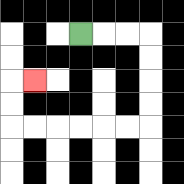{'start': '[3, 1]', 'end': '[1, 3]', 'path_directions': 'R,R,R,D,D,D,D,L,L,L,L,L,L,U,U,R', 'path_coordinates': '[[3, 1], [4, 1], [5, 1], [6, 1], [6, 2], [6, 3], [6, 4], [6, 5], [5, 5], [4, 5], [3, 5], [2, 5], [1, 5], [0, 5], [0, 4], [0, 3], [1, 3]]'}